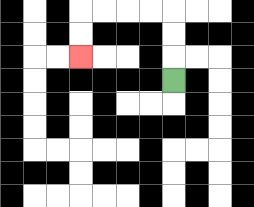{'start': '[7, 3]', 'end': '[3, 2]', 'path_directions': 'U,U,U,L,L,L,L,D,D', 'path_coordinates': '[[7, 3], [7, 2], [7, 1], [7, 0], [6, 0], [5, 0], [4, 0], [3, 0], [3, 1], [3, 2]]'}